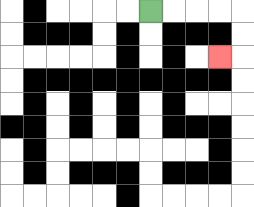{'start': '[6, 0]', 'end': '[9, 2]', 'path_directions': 'R,R,R,R,D,D,L', 'path_coordinates': '[[6, 0], [7, 0], [8, 0], [9, 0], [10, 0], [10, 1], [10, 2], [9, 2]]'}